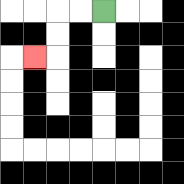{'start': '[4, 0]', 'end': '[1, 2]', 'path_directions': 'L,L,D,D,L', 'path_coordinates': '[[4, 0], [3, 0], [2, 0], [2, 1], [2, 2], [1, 2]]'}